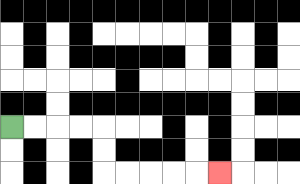{'start': '[0, 5]', 'end': '[9, 7]', 'path_directions': 'R,R,R,R,D,D,R,R,R,R,R', 'path_coordinates': '[[0, 5], [1, 5], [2, 5], [3, 5], [4, 5], [4, 6], [4, 7], [5, 7], [6, 7], [7, 7], [8, 7], [9, 7]]'}